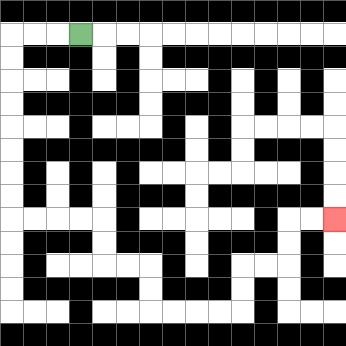{'start': '[3, 1]', 'end': '[14, 9]', 'path_directions': 'L,L,L,D,D,D,D,D,D,D,D,R,R,R,R,D,D,R,R,D,D,R,R,R,R,U,U,R,R,U,U,R,R', 'path_coordinates': '[[3, 1], [2, 1], [1, 1], [0, 1], [0, 2], [0, 3], [0, 4], [0, 5], [0, 6], [0, 7], [0, 8], [0, 9], [1, 9], [2, 9], [3, 9], [4, 9], [4, 10], [4, 11], [5, 11], [6, 11], [6, 12], [6, 13], [7, 13], [8, 13], [9, 13], [10, 13], [10, 12], [10, 11], [11, 11], [12, 11], [12, 10], [12, 9], [13, 9], [14, 9]]'}